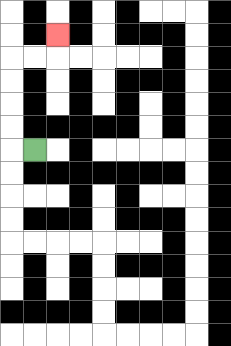{'start': '[1, 6]', 'end': '[2, 1]', 'path_directions': 'L,U,U,U,U,R,R,U', 'path_coordinates': '[[1, 6], [0, 6], [0, 5], [0, 4], [0, 3], [0, 2], [1, 2], [2, 2], [2, 1]]'}